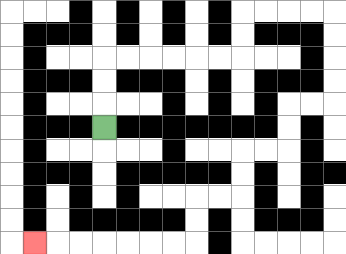{'start': '[4, 5]', 'end': '[1, 10]', 'path_directions': 'U,U,U,R,R,R,R,R,R,U,U,R,R,R,R,D,D,D,D,L,L,D,D,L,L,D,D,L,L,D,D,L,L,L,L,L,L,L', 'path_coordinates': '[[4, 5], [4, 4], [4, 3], [4, 2], [5, 2], [6, 2], [7, 2], [8, 2], [9, 2], [10, 2], [10, 1], [10, 0], [11, 0], [12, 0], [13, 0], [14, 0], [14, 1], [14, 2], [14, 3], [14, 4], [13, 4], [12, 4], [12, 5], [12, 6], [11, 6], [10, 6], [10, 7], [10, 8], [9, 8], [8, 8], [8, 9], [8, 10], [7, 10], [6, 10], [5, 10], [4, 10], [3, 10], [2, 10], [1, 10]]'}